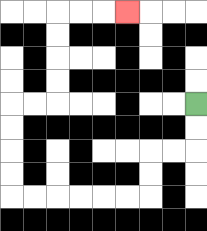{'start': '[8, 4]', 'end': '[5, 0]', 'path_directions': 'D,D,L,L,D,D,L,L,L,L,L,L,U,U,U,U,R,R,U,U,U,U,R,R,R', 'path_coordinates': '[[8, 4], [8, 5], [8, 6], [7, 6], [6, 6], [6, 7], [6, 8], [5, 8], [4, 8], [3, 8], [2, 8], [1, 8], [0, 8], [0, 7], [0, 6], [0, 5], [0, 4], [1, 4], [2, 4], [2, 3], [2, 2], [2, 1], [2, 0], [3, 0], [4, 0], [5, 0]]'}